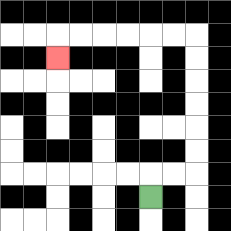{'start': '[6, 8]', 'end': '[2, 2]', 'path_directions': 'U,R,R,U,U,U,U,U,U,L,L,L,L,L,L,D', 'path_coordinates': '[[6, 8], [6, 7], [7, 7], [8, 7], [8, 6], [8, 5], [8, 4], [8, 3], [8, 2], [8, 1], [7, 1], [6, 1], [5, 1], [4, 1], [3, 1], [2, 1], [2, 2]]'}